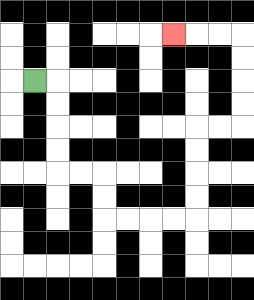{'start': '[1, 3]', 'end': '[7, 1]', 'path_directions': 'R,D,D,D,D,R,R,D,D,R,R,R,R,U,U,U,U,R,R,U,U,U,U,L,L,L', 'path_coordinates': '[[1, 3], [2, 3], [2, 4], [2, 5], [2, 6], [2, 7], [3, 7], [4, 7], [4, 8], [4, 9], [5, 9], [6, 9], [7, 9], [8, 9], [8, 8], [8, 7], [8, 6], [8, 5], [9, 5], [10, 5], [10, 4], [10, 3], [10, 2], [10, 1], [9, 1], [8, 1], [7, 1]]'}